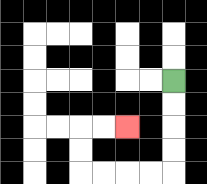{'start': '[7, 3]', 'end': '[5, 5]', 'path_directions': 'D,D,D,D,L,L,L,L,U,U,R,R', 'path_coordinates': '[[7, 3], [7, 4], [7, 5], [7, 6], [7, 7], [6, 7], [5, 7], [4, 7], [3, 7], [3, 6], [3, 5], [4, 5], [5, 5]]'}